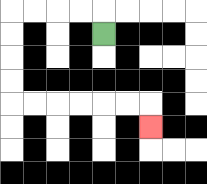{'start': '[4, 1]', 'end': '[6, 5]', 'path_directions': 'U,L,L,L,L,D,D,D,D,R,R,R,R,R,R,D', 'path_coordinates': '[[4, 1], [4, 0], [3, 0], [2, 0], [1, 0], [0, 0], [0, 1], [0, 2], [0, 3], [0, 4], [1, 4], [2, 4], [3, 4], [4, 4], [5, 4], [6, 4], [6, 5]]'}